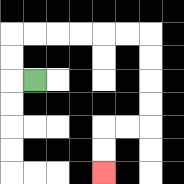{'start': '[1, 3]', 'end': '[4, 7]', 'path_directions': 'L,U,U,R,R,R,R,R,R,D,D,D,D,L,L,D,D', 'path_coordinates': '[[1, 3], [0, 3], [0, 2], [0, 1], [1, 1], [2, 1], [3, 1], [4, 1], [5, 1], [6, 1], [6, 2], [6, 3], [6, 4], [6, 5], [5, 5], [4, 5], [4, 6], [4, 7]]'}